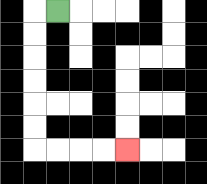{'start': '[2, 0]', 'end': '[5, 6]', 'path_directions': 'L,D,D,D,D,D,D,R,R,R,R', 'path_coordinates': '[[2, 0], [1, 0], [1, 1], [1, 2], [1, 3], [1, 4], [1, 5], [1, 6], [2, 6], [3, 6], [4, 6], [5, 6]]'}